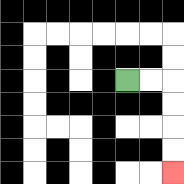{'start': '[5, 3]', 'end': '[7, 7]', 'path_directions': 'R,R,D,D,D,D', 'path_coordinates': '[[5, 3], [6, 3], [7, 3], [7, 4], [7, 5], [7, 6], [7, 7]]'}